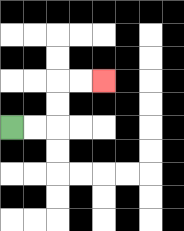{'start': '[0, 5]', 'end': '[4, 3]', 'path_directions': 'R,R,U,U,R,R', 'path_coordinates': '[[0, 5], [1, 5], [2, 5], [2, 4], [2, 3], [3, 3], [4, 3]]'}